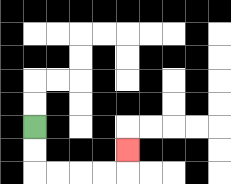{'start': '[1, 5]', 'end': '[5, 6]', 'path_directions': 'D,D,R,R,R,R,U', 'path_coordinates': '[[1, 5], [1, 6], [1, 7], [2, 7], [3, 7], [4, 7], [5, 7], [5, 6]]'}